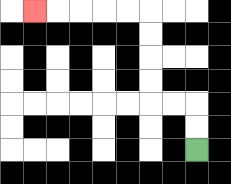{'start': '[8, 6]', 'end': '[1, 0]', 'path_directions': 'U,U,L,L,U,U,U,U,L,L,L,L,L', 'path_coordinates': '[[8, 6], [8, 5], [8, 4], [7, 4], [6, 4], [6, 3], [6, 2], [6, 1], [6, 0], [5, 0], [4, 0], [3, 0], [2, 0], [1, 0]]'}